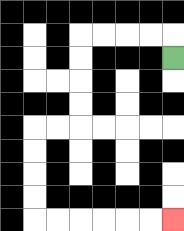{'start': '[7, 2]', 'end': '[7, 9]', 'path_directions': 'U,L,L,L,L,D,D,D,D,L,L,D,D,D,D,R,R,R,R,R,R', 'path_coordinates': '[[7, 2], [7, 1], [6, 1], [5, 1], [4, 1], [3, 1], [3, 2], [3, 3], [3, 4], [3, 5], [2, 5], [1, 5], [1, 6], [1, 7], [1, 8], [1, 9], [2, 9], [3, 9], [4, 9], [5, 9], [6, 9], [7, 9]]'}